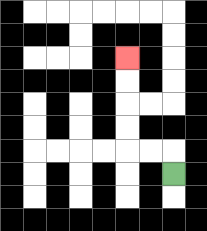{'start': '[7, 7]', 'end': '[5, 2]', 'path_directions': 'U,L,L,U,U,U,U', 'path_coordinates': '[[7, 7], [7, 6], [6, 6], [5, 6], [5, 5], [5, 4], [5, 3], [5, 2]]'}